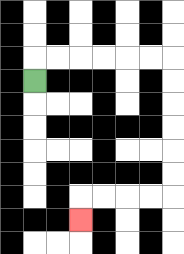{'start': '[1, 3]', 'end': '[3, 9]', 'path_directions': 'U,R,R,R,R,R,R,D,D,D,D,D,D,L,L,L,L,D', 'path_coordinates': '[[1, 3], [1, 2], [2, 2], [3, 2], [4, 2], [5, 2], [6, 2], [7, 2], [7, 3], [7, 4], [7, 5], [7, 6], [7, 7], [7, 8], [6, 8], [5, 8], [4, 8], [3, 8], [3, 9]]'}